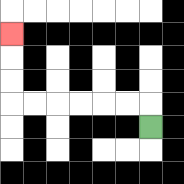{'start': '[6, 5]', 'end': '[0, 1]', 'path_directions': 'U,L,L,L,L,L,L,U,U,U', 'path_coordinates': '[[6, 5], [6, 4], [5, 4], [4, 4], [3, 4], [2, 4], [1, 4], [0, 4], [0, 3], [0, 2], [0, 1]]'}